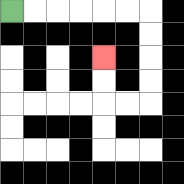{'start': '[0, 0]', 'end': '[4, 2]', 'path_directions': 'R,R,R,R,R,R,D,D,D,D,L,L,U,U', 'path_coordinates': '[[0, 0], [1, 0], [2, 0], [3, 0], [4, 0], [5, 0], [6, 0], [6, 1], [6, 2], [6, 3], [6, 4], [5, 4], [4, 4], [4, 3], [4, 2]]'}